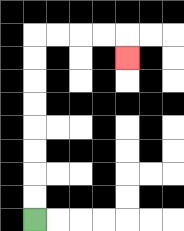{'start': '[1, 9]', 'end': '[5, 2]', 'path_directions': 'U,U,U,U,U,U,U,U,R,R,R,R,D', 'path_coordinates': '[[1, 9], [1, 8], [1, 7], [1, 6], [1, 5], [1, 4], [1, 3], [1, 2], [1, 1], [2, 1], [3, 1], [4, 1], [5, 1], [5, 2]]'}